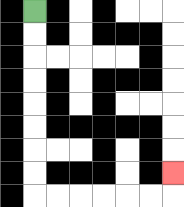{'start': '[1, 0]', 'end': '[7, 7]', 'path_directions': 'D,D,D,D,D,D,D,D,R,R,R,R,R,R,U', 'path_coordinates': '[[1, 0], [1, 1], [1, 2], [1, 3], [1, 4], [1, 5], [1, 6], [1, 7], [1, 8], [2, 8], [3, 8], [4, 8], [5, 8], [6, 8], [7, 8], [7, 7]]'}